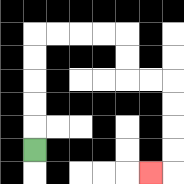{'start': '[1, 6]', 'end': '[6, 7]', 'path_directions': 'U,U,U,U,U,R,R,R,R,D,D,R,R,D,D,D,D,L', 'path_coordinates': '[[1, 6], [1, 5], [1, 4], [1, 3], [1, 2], [1, 1], [2, 1], [3, 1], [4, 1], [5, 1], [5, 2], [5, 3], [6, 3], [7, 3], [7, 4], [7, 5], [7, 6], [7, 7], [6, 7]]'}